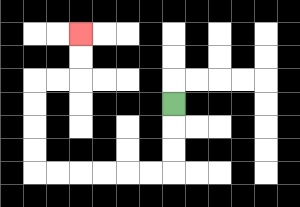{'start': '[7, 4]', 'end': '[3, 1]', 'path_directions': 'D,D,D,L,L,L,L,L,L,U,U,U,U,R,R,U,U', 'path_coordinates': '[[7, 4], [7, 5], [7, 6], [7, 7], [6, 7], [5, 7], [4, 7], [3, 7], [2, 7], [1, 7], [1, 6], [1, 5], [1, 4], [1, 3], [2, 3], [3, 3], [3, 2], [3, 1]]'}